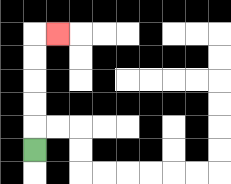{'start': '[1, 6]', 'end': '[2, 1]', 'path_directions': 'U,U,U,U,U,R', 'path_coordinates': '[[1, 6], [1, 5], [1, 4], [1, 3], [1, 2], [1, 1], [2, 1]]'}